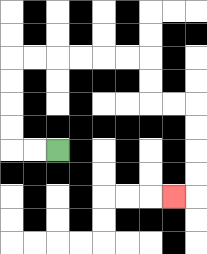{'start': '[2, 6]', 'end': '[7, 8]', 'path_directions': 'L,L,U,U,U,U,R,R,R,R,R,R,D,D,R,R,D,D,D,D,L', 'path_coordinates': '[[2, 6], [1, 6], [0, 6], [0, 5], [0, 4], [0, 3], [0, 2], [1, 2], [2, 2], [3, 2], [4, 2], [5, 2], [6, 2], [6, 3], [6, 4], [7, 4], [8, 4], [8, 5], [8, 6], [8, 7], [8, 8], [7, 8]]'}